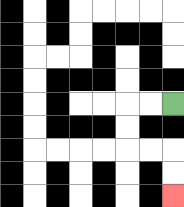{'start': '[7, 4]', 'end': '[7, 8]', 'path_directions': 'L,L,D,D,R,R,D,D', 'path_coordinates': '[[7, 4], [6, 4], [5, 4], [5, 5], [5, 6], [6, 6], [7, 6], [7, 7], [7, 8]]'}